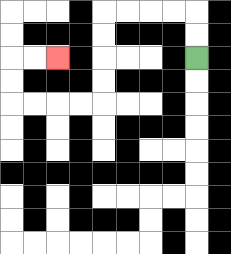{'start': '[8, 2]', 'end': '[2, 2]', 'path_directions': 'U,U,L,L,L,L,D,D,D,D,L,L,L,L,U,U,R,R', 'path_coordinates': '[[8, 2], [8, 1], [8, 0], [7, 0], [6, 0], [5, 0], [4, 0], [4, 1], [4, 2], [4, 3], [4, 4], [3, 4], [2, 4], [1, 4], [0, 4], [0, 3], [0, 2], [1, 2], [2, 2]]'}